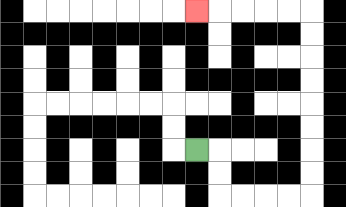{'start': '[8, 6]', 'end': '[8, 0]', 'path_directions': 'R,D,D,R,R,R,R,U,U,U,U,U,U,U,U,L,L,L,L,L', 'path_coordinates': '[[8, 6], [9, 6], [9, 7], [9, 8], [10, 8], [11, 8], [12, 8], [13, 8], [13, 7], [13, 6], [13, 5], [13, 4], [13, 3], [13, 2], [13, 1], [13, 0], [12, 0], [11, 0], [10, 0], [9, 0], [8, 0]]'}